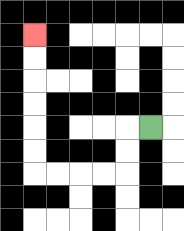{'start': '[6, 5]', 'end': '[1, 1]', 'path_directions': 'L,D,D,L,L,L,L,U,U,U,U,U,U', 'path_coordinates': '[[6, 5], [5, 5], [5, 6], [5, 7], [4, 7], [3, 7], [2, 7], [1, 7], [1, 6], [1, 5], [1, 4], [1, 3], [1, 2], [1, 1]]'}